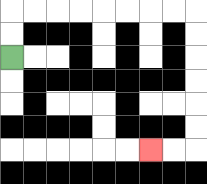{'start': '[0, 2]', 'end': '[6, 6]', 'path_directions': 'U,U,R,R,R,R,R,R,R,R,D,D,D,D,D,D,L,L', 'path_coordinates': '[[0, 2], [0, 1], [0, 0], [1, 0], [2, 0], [3, 0], [4, 0], [5, 0], [6, 0], [7, 0], [8, 0], [8, 1], [8, 2], [8, 3], [8, 4], [8, 5], [8, 6], [7, 6], [6, 6]]'}